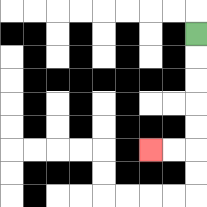{'start': '[8, 1]', 'end': '[6, 6]', 'path_directions': 'D,D,D,D,D,L,L', 'path_coordinates': '[[8, 1], [8, 2], [8, 3], [8, 4], [8, 5], [8, 6], [7, 6], [6, 6]]'}